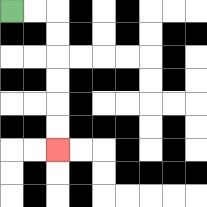{'start': '[0, 0]', 'end': '[2, 6]', 'path_directions': 'R,R,D,D,D,D,D,D', 'path_coordinates': '[[0, 0], [1, 0], [2, 0], [2, 1], [2, 2], [2, 3], [2, 4], [2, 5], [2, 6]]'}